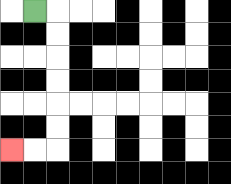{'start': '[1, 0]', 'end': '[0, 6]', 'path_directions': 'R,D,D,D,D,D,D,L,L', 'path_coordinates': '[[1, 0], [2, 0], [2, 1], [2, 2], [2, 3], [2, 4], [2, 5], [2, 6], [1, 6], [0, 6]]'}